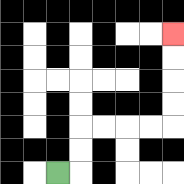{'start': '[2, 7]', 'end': '[7, 1]', 'path_directions': 'R,U,U,R,R,R,R,U,U,U,U', 'path_coordinates': '[[2, 7], [3, 7], [3, 6], [3, 5], [4, 5], [5, 5], [6, 5], [7, 5], [7, 4], [7, 3], [7, 2], [7, 1]]'}